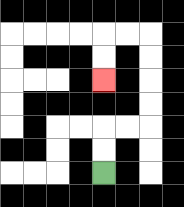{'start': '[4, 7]', 'end': '[4, 3]', 'path_directions': 'U,U,R,R,U,U,U,U,L,L,D,D', 'path_coordinates': '[[4, 7], [4, 6], [4, 5], [5, 5], [6, 5], [6, 4], [6, 3], [6, 2], [6, 1], [5, 1], [4, 1], [4, 2], [4, 3]]'}